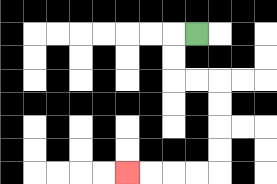{'start': '[8, 1]', 'end': '[5, 7]', 'path_directions': 'L,D,D,R,R,D,D,D,D,L,L,L,L', 'path_coordinates': '[[8, 1], [7, 1], [7, 2], [7, 3], [8, 3], [9, 3], [9, 4], [9, 5], [9, 6], [9, 7], [8, 7], [7, 7], [6, 7], [5, 7]]'}